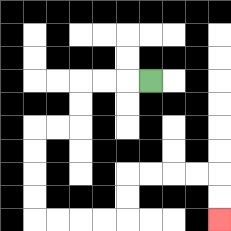{'start': '[6, 3]', 'end': '[9, 9]', 'path_directions': 'L,L,L,D,D,L,L,D,D,D,D,R,R,R,R,U,U,R,R,R,R,D,D', 'path_coordinates': '[[6, 3], [5, 3], [4, 3], [3, 3], [3, 4], [3, 5], [2, 5], [1, 5], [1, 6], [1, 7], [1, 8], [1, 9], [2, 9], [3, 9], [4, 9], [5, 9], [5, 8], [5, 7], [6, 7], [7, 7], [8, 7], [9, 7], [9, 8], [9, 9]]'}